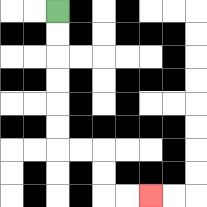{'start': '[2, 0]', 'end': '[6, 8]', 'path_directions': 'D,D,D,D,D,D,R,R,D,D,R,R', 'path_coordinates': '[[2, 0], [2, 1], [2, 2], [2, 3], [2, 4], [2, 5], [2, 6], [3, 6], [4, 6], [4, 7], [4, 8], [5, 8], [6, 8]]'}